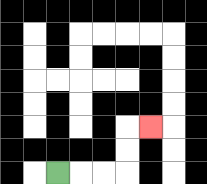{'start': '[2, 7]', 'end': '[6, 5]', 'path_directions': 'R,R,R,U,U,R', 'path_coordinates': '[[2, 7], [3, 7], [4, 7], [5, 7], [5, 6], [5, 5], [6, 5]]'}